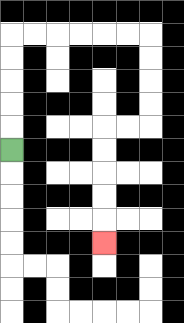{'start': '[0, 6]', 'end': '[4, 10]', 'path_directions': 'U,U,U,U,U,R,R,R,R,R,R,D,D,D,D,L,L,D,D,D,D,D', 'path_coordinates': '[[0, 6], [0, 5], [0, 4], [0, 3], [0, 2], [0, 1], [1, 1], [2, 1], [3, 1], [4, 1], [5, 1], [6, 1], [6, 2], [6, 3], [6, 4], [6, 5], [5, 5], [4, 5], [4, 6], [4, 7], [4, 8], [4, 9], [4, 10]]'}